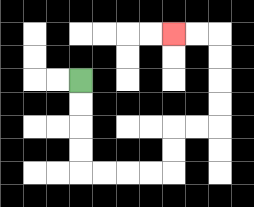{'start': '[3, 3]', 'end': '[7, 1]', 'path_directions': 'D,D,D,D,R,R,R,R,U,U,R,R,U,U,U,U,L,L', 'path_coordinates': '[[3, 3], [3, 4], [3, 5], [3, 6], [3, 7], [4, 7], [5, 7], [6, 7], [7, 7], [7, 6], [7, 5], [8, 5], [9, 5], [9, 4], [9, 3], [9, 2], [9, 1], [8, 1], [7, 1]]'}